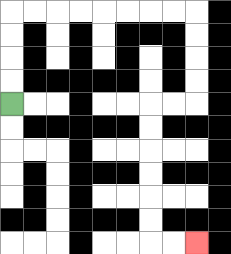{'start': '[0, 4]', 'end': '[8, 10]', 'path_directions': 'U,U,U,U,R,R,R,R,R,R,R,R,D,D,D,D,L,L,D,D,D,D,D,D,R,R', 'path_coordinates': '[[0, 4], [0, 3], [0, 2], [0, 1], [0, 0], [1, 0], [2, 0], [3, 0], [4, 0], [5, 0], [6, 0], [7, 0], [8, 0], [8, 1], [8, 2], [8, 3], [8, 4], [7, 4], [6, 4], [6, 5], [6, 6], [6, 7], [6, 8], [6, 9], [6, 10], [7, 10], [8, 10]]'}